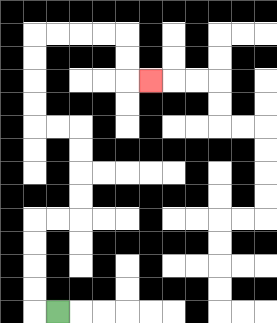{'start': '[2, 13]', 'end': '[6, 3]', 'path_directions': 'L,U,U,U,U,R,R,U,U,U,U,L,L,U,U,U,U,R,R,R,R,D,D,R', 'path_coordinates': '[[2, 13], [1, 13], [1, 12], [1, 11], [1, 10], [1, 9], [2, 9], [3, 9], [3, 8], [3, 7], [3, 6], [3, 5], [2, 5], [1, 5], [1, 4], [1, 3], [1, 2], [1, 1], [2, 1], [3, 1], [4, 1], [5, 1], [5, 2], [5, 3], [6, 3]]'}